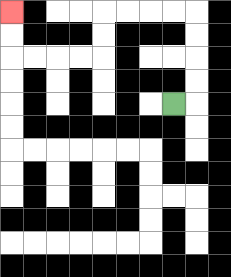{'start': '[7, 4]', 'end': '[0, 0]', 'path_directions': 'R,U,U,U,U,L,L,L,L,D,D,L,L,L,L,U,U', 'path_coordinates': '[[7, 4], [8, 4], [8, 3], [8, 2], [8, 1], [8, 0], [7, 0], [6, 0], [5, 0], [4, 0], [4, 1], [4, 2], [3, 2], [2, 2], [1, 2], [0, 2], [0, 1], [0, 0]]'}